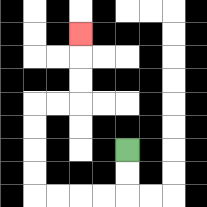{'start': '[5, 6]', 'end': '[3, 1]', 'path_directions': 'D,D,L,L,L,L,U,U,U,U,R,R,U,U,U', 'path_coordinates': '[[5, 6], [5, 7], [5, 8], [4, 8], [3, 8], [2, 8], [1, 8], [1, 7], [1, 6], [1, 5], [1, 4], [2, 4], [3, 4], [3, 3], [3, 2], [3, 1]]'}